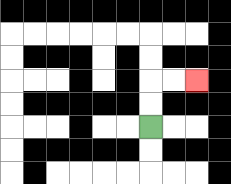{'start': '[6, 5]', 'end': '[8, 3]', 'path_directions': 'U,U,R,R', 'path_coordinates': '[[6, 5], [6, 4], [6, 3], [7, 3], [8, 3]]'}